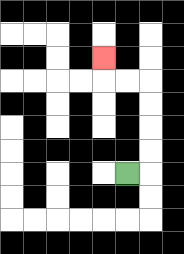{'start': '[5, 7]', 'end': '[4, 2]', 'path_directions': 'R,U,U,U,U,L,L,U', 'path_coordinates': '[[5, 7], [6, 7], [6, 6], [6, 5], [6, 4], [6, 3], [5, 3], [4, 3], [4, 2]]'}